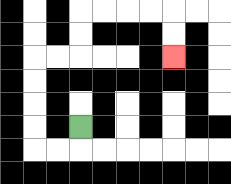{'start': '[3, 5]', 'end': '[7, 2]', 'path_directions': 'D,L,L,U,U,U,U,R,R,U,U,R,R,R,R,D,D', 'path_coordinates': '[[3, 5], [3, 6], [2, 6], [1, 6], [1, 5], [1, 4], [1, 3], [1, 2], [2, 2], [3, 2], [3, 1], [3, 0], [4, 0], [5, 0], [6, 0], [7, 0], [7, 1], [7, 2]]'}